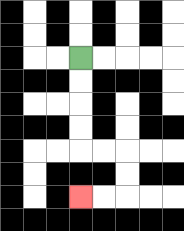{'start': '[3, 2]', 'end': '[3, 8]', 'path_directions': 'D,D,D,D,R,R,D,D,L,L', 'path_coordinates': '[[3, 2], [3, 3], [3, 4], [3, 5], [3, 6], [4, 6], [5, 6], [5, 7], [5, 8], [4, 8], [3, 8]]'}